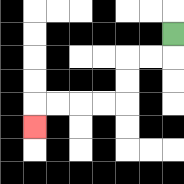{'start': '[7, 1]', 'end': '[1, 5]', 'path_directions': 'D,L,L,D,D,L,L,L,L,D', 'path_coordinates': '[[7, 1], [7, 2], [6, 2], [5, 2], [5, 3], [5, 4], [4, 4], [3, 4], [2, 4], [1, 4], [1, 5]]'}